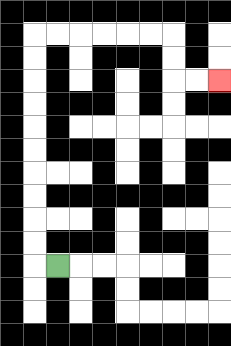{'start': '[2, 11]', 'end': '[9, 3]', 'path_directions': 'L,U,U,U,U,U,U,U,U,U,U,R,R,R,R,R,R,D,D,R,R', 'path_coordinates': '[[2, 11], [1, 11], [1, 10], [1, 9], [1, 8], [1, 7], [1, 6], [1, 5], [1, 4], [1, 3], [1, 2], [1, 1], [2, 1], [3, 1], [4, 1], [5, 1], [6, 1], [7, 1], [7, 2], [7, 3], [8, 3], [9, 3]]'}